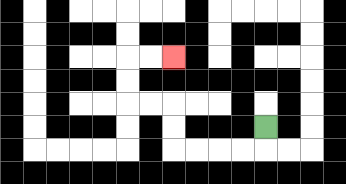{'start': '[11, 5]', 'end': '[7, 2]', 'path_directions': 'D,L,L,L,L,U,U,L,L,U,U,R,R', 'path_coordinates': '[[11, 5], [11, 6], [10, 6], [9, 6], [8, 6], [7, 6], [7, 5], [7, 4], [6, 4], [5, 4], [5, 3], [5, 2], [6, 2], [7, 2]]'}